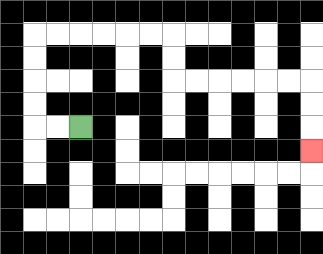{'start': '[3, 5]', 'end': '[13, 6]', 'path_directions': 'L,L,U,U,U,U,R,R,R,R,R,R,D,D,R,R,R,R,R,R,D,D,D', 'path_coordinates': '[[3, 5], [2, 5], [1, 5], [1, 4], [1, 3], [1, 2], [1, 1], [2, 1], [3, 1], [4, 1], [5, 1], [6, 1], [7, 1], [7, 2], [7, 3], [8, 3], [9, 3], [10, 3], [11, 3], [12, 3], [13, 3], [13, 4], [13, 5], [13, 6]]'}